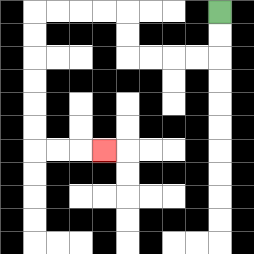{'start': '[9, 0]', 'end': '[4, 6]', 'path_directions': 'D,D,L,L,L,L,U,U,L,L,L,L,D,D,D,D,D,D,R,R,R', 'path_coordinates': '[[9, 0], [9, 1], [9, 2], [8, 2], [7, 2], [6, 2], [5, 2], [5, 1], [5, 0], [4, 0], [3, 0], [2, 0], [1, 0], [1, 1], [1, 2], [1, 3], [1, 4], [1, 5], [1, 6], [2, 6], [3, 6], [4, 6]]'}